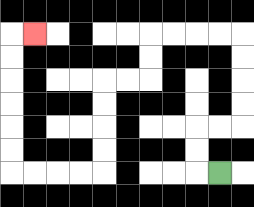{'start': '[9, 7]', 'end': '[1, 1]', 'path_directions': 'L,U,U,R,R,U,U,U,U,L,L,L,L,D,D,L,L,D,D,D,D,L,L,L,L,U,U,U,U,U,U,R', 'path_coordinates': '[[9, 7], [8, 7], [8, 6], [8, 5], [9, 5], [10, 5], [10, 4], [10, 3], [10, 2], [10, 1], [9, 1], [8, 1], [7, 1], [6, 1], [6, 2], [6, 3], [5, 3], [4, 3], [4, 4], [4, 5], [4, 6], [4, 7], [3, 7], [2, 7], [1, 7], [0, 7], [0, 6], [0, 5], [0, 4], [0, 3], [0, 2], [0, 1], [1, 1]]'}